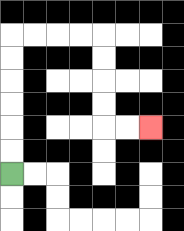{'start': '[0, 7]', 'end': '[6, 5]', 'path_directions': 'U,U,U,U,U,U,R,R,R,R,D,D,D,D,R,R', 'path_coordinates': '[[0, 7], [0, 6], [0, 5], [0, 4], [0, 3], [0, 2], [0, 1], [1, 1], [2, 1], [3, 1], [4, 1], [4, 2], [4, 3], [4, 4], [4, 5], [5, 5], [6, 5]]'}